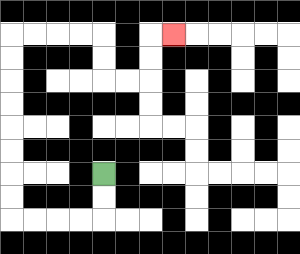{'start': '[4, 7]', 'end': '[7, 1]', 'path_directions': 'D,D,L,L,L,L,U,U,U,U,U,U,U,U,R,R,R,R,D,D,R,R,U,U,R', 'path_coordinates': '[[4, 7], [4, 8], [4, 9], [3, 9], [2, 9], [1, 9], [0, 9], [0, 8], [0, 7], [0, 6], [0, 5], [0, 4], [0, 3], [0, 2], [0, 1], [1, 1], [2, 1], [3, 1], [4, 1], [4, 2], [4, 3], [5, 3], [6, 3], [6, 2], [6, 1], [7, 1]]'}